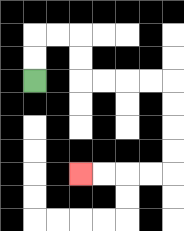{'start': '[1, 3]', 'end': '[3, 7]', 'path_directions': 'U,U,R,R,D,D,R,R,R,R,D,D,D,D,L,L,L,L', 'path_coordinates': '[[1, 3], [1, 2], [1, 1], [2, 1], [3, 1], [3, 2], [3, 3], [4, 3], [5, 3], [6, 3], [7, 3], [7, 4], [7, 5], [7, 6], [7, 7], [6, 7], [5, 7], [4, 7], [3, 7]]'}